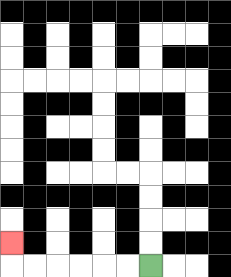{'start': '[6, 11]', 'end': '[0, 10]', 'path_directions': 'L,L,L,L,L,L,U', 'path_coordinates': '[[6, 11], [5, 11], [4, 11], [3, 11], [2, 11], [1, 11], [0, 11], [0, 10]]'}